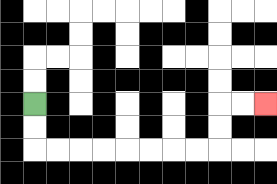{'start': '[1, 4]', 'end': '[11, 4]', 'path_directions': 'D,D,R,R,R,R,R,R,R,R,U,U,R,R', 'path_coordinates': '[[1, 4], [1, 5], [1, 6], [2, 6], [3, 6], [4, 6], [5, 6], [6, 6], [7, 6], [8, 6], [9, 6], [9, 5], [9, 4], [10, 4], [11, 4]]'}